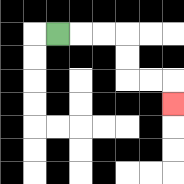{'start': '[2, 1]', 'end': '[7, 4]', 'path_directions': 'R,R,R,D,D,R,R,D', 'path_coordinates': '[[2, 1], [3, 1], [4, 1], [5, 1], [5, 2], [5, 3], [6, 3], [7, 3], [7, 4]]'}